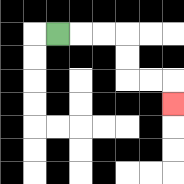{'start': '[2, 1]', 'end': '[7, 4]', 'path_directions': 'R,R,R,D,D,R,R,D', 'path_coordinates': '[[2, 1], [3, 1], [4, 1], [5, 1], [5, 2], [5, 3], [6, 3], [7, 3], [7, 4]]'}